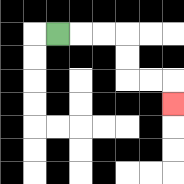{'start': '[2, 1]', 'end': '[7, 4]', 'path_directions': 'R,R,R,D,D,R,R,D', 'path_coordinates': '[[2, 1], [3, 1], [4, 1], [5, 1], [5, 2], [5, 3], [6, 3], [7, 3], [7, 4]]'}